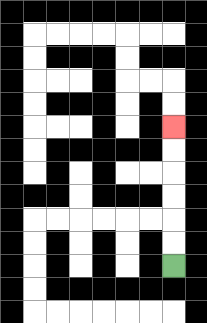{'start': '[7, 11]', 'end': '[7, 5]', 'path_directions': 'U,U,U,U,U,U', 'path_coordinates': '[[7, 11], [7, 10], [7, 9], [7, 8], [7, 7], [7, 6], [7, 5]]'}